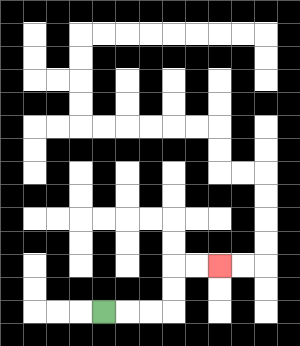{'start': '[4, 13]', 'end': '[9, 11]', 'path_directions': 'R,R,R,U,U,R,R', 'path_coordinates': '[[4, 13], [5, 13], [6, 13], [7, 13], [7, 12], [7, 11], [8, 11], [9, 11]]'}